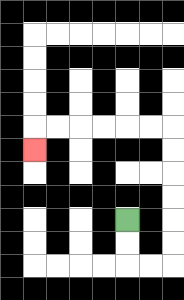{'start': '[5, 9]', 'end': '[1, 6]', 'path_directions': 'D,D,R,R,U,U,U,U,U,U,L,L,L,L,L,L,D', 'path_coordinates': '[[5, 9], [5, 10], [5, 11], [6, 11], [7, 11], [7, 10], [7, 9], [7, 8], [7, 7], [7, 6], [7, 5], [6, 5], [5, 5], [4, 5], [3, 5], [2, 5], [1, 5], [1, 6]]'}